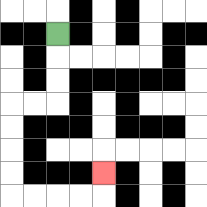{'start': '[2, 1]', 'end': '[4, 7]', 'path_directions': 'D,D,D,L,L,D,D,D,D,R,R,R,R,U', 'path_coordinates': '[[2, 1], [2, 2], [2, 3], [2, 4], [1, 4], [0, 4], [0, 5], [0, 6], [0, 7], [0, 8], [1, 8], [2, 8], [3, 8], [4, 8], [4, 7]]'}